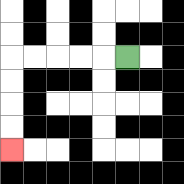{'start': '[5, 2]', 'end': '[0, 6]', 'path_directions': 'L,L,L,L,L,D,D,D,D', 'path_coordinates': '[[5, 2], [4, 2], [3, 2], [2, 2], [1, 2], [0, 2], [0, 3], [0, 4], [0, 5], [0, 6]]'}